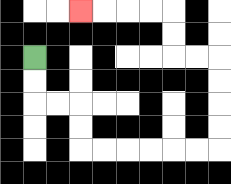{'start': '[1, 2]', 'end': '[3, 0]', 'path_directions': 'D,D,R,R,D,D,R,R,R,R,R,R,U,U,U,U,L,L,U,U,L,L,L,L', 'path_coordinates': '[[1, 2], [1, 3], [1, 4], [2, 4], [3, 4], [3, 5], [3, 6], [4, 6], [5, 6], [6, 6], [7, 6], [8, 6], [9, 6], [9, 5], [9, 4], [9, 3], [9, 2], [8, 2], [7, 2], [7, 1], [7, 0], [6, 0], [5, 0], [4, 0], [3, 0]]'}